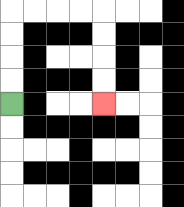{'start': '[0, 4]', 'end': '[4, 4]', 'path_directions': 'U,U,U,U,R,R,R,R,D,D,D,D', 'path_coordinates': '[[0, 4], [0, 3], [0, 2], [0, 1], [0, 0], [1, 0], [2, 0], [3, 0], [4, 0], [4, 1], [4, 2], [4, 3], [4, 4]]'}